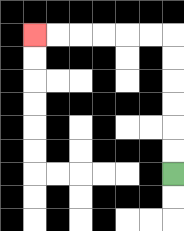{'start': '[7, 7]', 'end': '[1, 1]', 'path_directions': 'U,U,U,U,U,U,L,L,L,L,L,L', 'path_coordinates': '[[7, 7], [7, 6], [7, 5], [7, 4], [7, 3], [7, 2], [7, 1], [6, 1], [5, 1], [4, 1], [3, 1], [2, 1], [1, 1]]'}